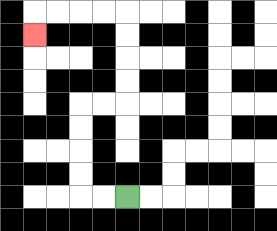{'start': '[5, 8]', 'end': '[1, 1]', 'path_directions': 'L,L,U,U,U,U,R,R,U,U,U,U,L,L,L,L,D', 'path_coordinates': '[[5, 8], [4, 8], [3, 8], [3, 7], [3, 6], [3, 5], [3, 4], [4, 4], [5, 4], [5, 3], [5, 2], [5, 1], [5, 0], [4, 0], [3, 0], [2, 0], [1, 0], [1, 1]]'}